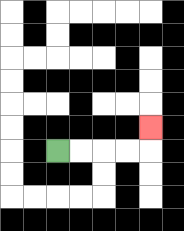{'start': '[2, 6]', 'end': '[6, 5]', 'path_directions': 'R,R,R,R,U', 'path_coordinates': '[[2, 6], [3, 6], [4, 6], [5, 6], [6, 6], [6, 5]]'}